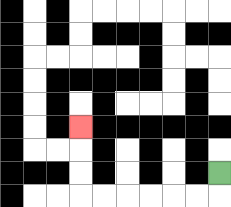{'start': '[9, 7]', 'end': '[3, 5]', 'path_directions': 'D,L,L,L,L,L,L,U,U,U', 'path_coordinates': '[[9, 7], [9, 8], [8, 8], [7, 8], [6, 8], [5, 8], [4, 8], [3, 8], [3, 7], [3, 6], [3, 5]]'}